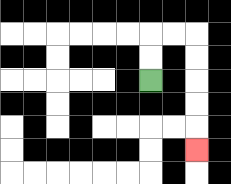{'start': '[6, 3]', 'end': '[8, 6]', 'path_directions': 'U,U,R,R,D,D,D,D,D', 'path_coordinates': '[[6, 3], [6, 2], [6, 1], [7, 1], [8, 1], [8, 2], [8, 3], [8, 4], [8, 5], [8, 6]]'}